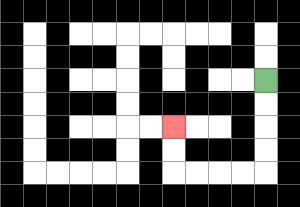{'start': '[11, 3]', 'end': '[7, 5]', 'path_directions': 'D,D,D,D,L,L,L,L,U,U', 'path_coordinates': '[[11, 3], [11, 4], [11, 5], [11, 6], [11, 7], [10, 7], [9, 7], [8, 7], [7, 7], [7, 6], [7, 5]]'}